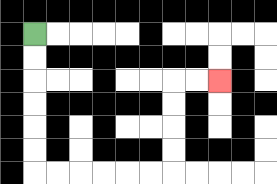{'start': '[1, 1]', 'end': '[9, 3]', 'path_directions': 'D,D,D,D,D,D,R,R,R,R,R,R,U,U,U,U,R,R', 'path_coordinates': '[[1, 1], [1, 2], [1, 3], [1, 4], [1, 5], [1, 6], [1, 7], [2, 7], [3, 7], [4, 7], [5, 7], [6, 7], [7, 7], [7, 6], [7, 5], [7, 4], [7, 3], [8, 3], [9, 3]]'}